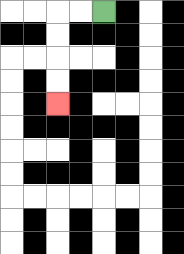{'start': '[4, 0]', 'end': '[2, 4]', 'path_directions': 'L,L,D,D,D,D', 'path_coordinates': '[[4, 0], [3, 0], [2, 0], [2, 1], [2, 2], [2, 3], [2, 4]]'}